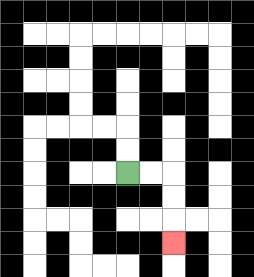{'start': '[5, 7]', 'end': '[7, 10]', 'path_directions': 'R,R,D,D,D', 'path_coordinates': '[[5, 7], [6, 7], [7, 7], [7, 8], [7, 9], [7, 10]]'}